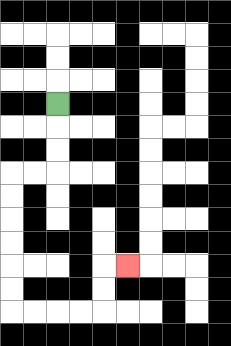{'start': '[2, 4]', 'end': '[5, 11]', 'path_directions': 'D,D,D,L,L,D,D,D,D,D,D,R,R,R,R,U,U,R', 'path_coordinates': '[[2, 4], [2, 5], [2, 6], [2, 7], [1, 7], [0, 7], [0, 8], [0, 9], [0, 10], [0, 11], [0, 12], [0, 13], [1, 13], [2, 13], [3, 13], [4, 13], [4, 12], [4, 11], [5, 11]]'}